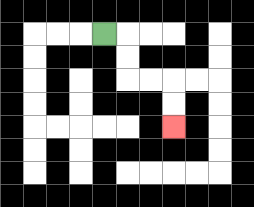{'start': '[4, 1]', 'end': '[7, 5]', 'path_directions': 'R,D,D,R,R,D,D', 'path_coordinates': '[[4, 1], [5, 1], [5, 2], [5, 3], [6, 3], [7, 3], [7, 4], [7, 5]]'}